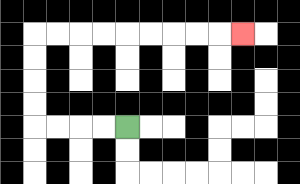{'start': '[5, 5]', 'end': '[10, 1]', 'path_directions': 'L,L,L,L,U,U,U,U,R,R,R,R,R,R,R,R,R', 'path_coordinates': '[[5, 5], [4, 5], [3, 5], [2, 5], [1, 5], [1, 4], [1, 3], [1, 2], [1, 1], [2, 1], [3, 1], [4, 1], [5, 1], [6, 1], [7, 1], [8, 1], [9, 1], [10, 1]]'}